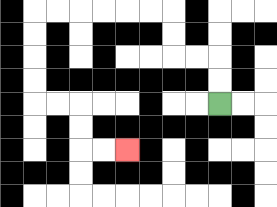{'start': '[9, 4]', 'end': '[5, 6]', 'path_directions': 'U,U,L,L,U,U,L,L,L,L,L,L,D,D,D,D,R,R,D,D,R,R', 'path_coordinates': '[[9, 4], [9, 3], [9, 2], [8, 2], [7, 2], [7, 1], [7, 0], [6, 0], [5, 0], [4, 0], [3, 0], [2, 0], [1, 0], [1, 1], [1, 2], [1, 3], [1, 4], [2, 4], [3, 4], [3, 5], [3, 6], [4, 6], [5, 6]]'}